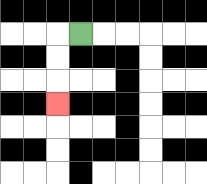{'start': '[3, 1]', 'end': '[2, 4]', 'path_directions': 'L,D,D,D', 'path_coordinates': '[[3, 1], [2, 1], [2, 2], [2, 3], [2, 4]]'}